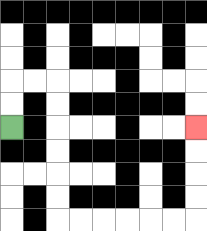{'start': '[0, 5]', 'end': '[8, 5]', 'path_directions': 'U,U,R,R,D,D,D,D,D,D,R,R,R,R,R,R,U,U,U,U', 'path_coordinates': '[[0, 5], [0, 4], [0, 3], [1, 3], [2, 3], [2, 4], [2, 5], [2, 6], [2, 7], [2, 8], [2, 9], [3, 9], [4, 9], [5, 9], [6, 9], [7, 9], [8, 9], [8, 8], [8, 7], [8, 6], [8, 5]]'}